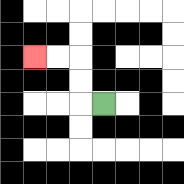{'start': '[4, 4]', 'end': '[1, 2]', 'path_directions': 'L,U,U,L,L', 'path_coordinates': '[[4, 4], [3, 4], [3, 3], [3, 2], [2, 2], [1, 2]]'}